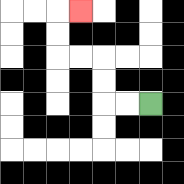{'start': '[6, 4]', 'end': '[3, 0]', 'path_directions': 'L,L,U,U,L,L,U,U,R', 'path_coordinates': '[[6, 4], [5, 4], [4, 4], [4, 3], [4, 2], [3, 2], [2, 2], [2, 1], [2, 0], [3, 0]]'}